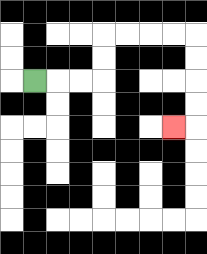{'start': '[1, 3]', 'end': '[7, 5]', 'path_directions': 'R,R,R,U,U,R,R,R,R,D,D,D,D,L', 'path_coordinates': '[[1, 3], [2, 3], [3, 3], [4, 3], [4, 2], [4, 1], [5, 1], [6, 1], [7, 1], [8, 1], [8, 2], [8, 3], [8, 4], [8, 5], [7, 5]]'}